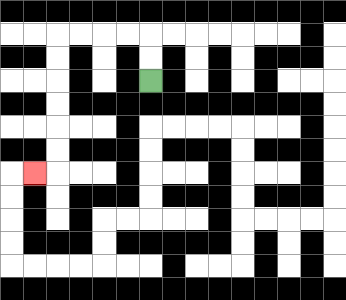{'start': '[6, 3]', 'end': '[1, 7]', 'path_directions': 'U,U,L,L,L,L,D,D,D,D,D,D,L', 'path_coordinates': '[[6, 3], [6, 2], [6, 1], [5, 1], [4, 1], [3, 1], [2, 1], [2, 2], [2, 3], [2, 4], [2, 5], [2, 6], [2, 7], [1, 7]]'}